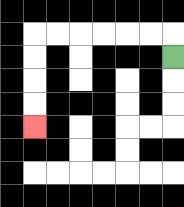{'start': '[7, 2]', 'end': '[1, 5]', 'path_directions': 'U,L,L,L,L,L,L,D,D,D,D', 'path_coordinates': '[[7, 2], [7, 1], [6, 1], [5, 1], [4, 1], [3, 1], [2, 1], [1, 1], [1, 2], [1, 3], [1, 4], [1, 5]]'}